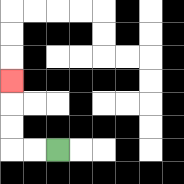{'start': '[2, 6]', 'end': '[0, 3]', 'path_directions': 'L,L,U,U,U', 'path_coordinates': '[[2, 6], [1, 6], [0, 6], [0, 5], [0, 4], [0, 3]]'}